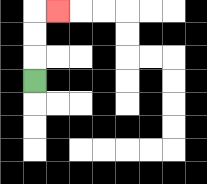{'start': '[1, 3]', 'end': '[2, 0]', 'path_directions': 'U,U,U,R', 'path_coordinates': '[[1, 3], [1, 2], [1, 1], [1, 0], [2, 0]]'}